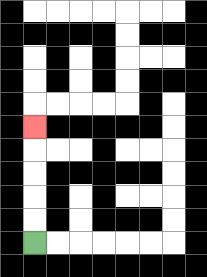{'start': '[1, 10]', 'end': '[1, 5]', 'path_directions': 'U,U,U,U,U', 'path_coordinates': '[[1, 10], [1, 9], [1, 8], [1, 7], [1, 6], [1, 5]]'}